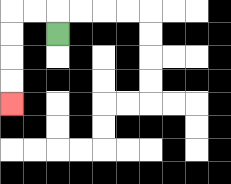{'start': '[2, 1]', 'end': '[0, 4]', 'path_directions': 'U,L,L,D,D,D,D', 'path_coordinates': '[[2, 1], [2, 0], [1, 0], [0, 0], [0, 1], [0, 2], [0, 3], [0, 4]]'}